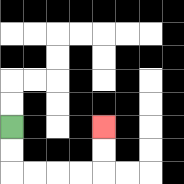{'start': '[0, 5]', 'end': '[4, 5]', 'path_directions': 'D,D,R,R,R,R,U,U', 'path_coordinates': '[[0, 5], [0, 6], [0, 7], [1, 7], [2, 7], [3, 7], [4, 7], [4, 6], [4, 5]]'}